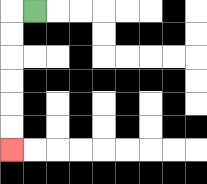{'start': '[1, 0]', 'end': '[0, 6]', 'path_directions': 'L,D,D,D,D,D,D', 'path_coordinates': '[[1, 0], [0, 0], [0, 1], [0, 2], [0, 3], [0, 4], [0, 5], [0, 6]]'}